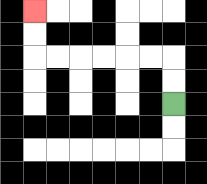{'start': '[7, 4]', 'end': '[1, 0]', 'path_directions': 'U,U,L,L,L,L,L,L,U,U', 'path_coordinates': '[[7, 4], [7, 3], [7, 2], [6, 2], [5, 2], [4, 2], [3, 2], [2, 2], [1, 2], [1, 1], [1, 0]]'}